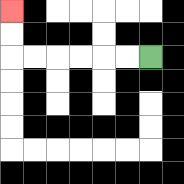{'start': '[6, 2]', 'end': '[0, 0]', 'path_directions': 'L,L,L,L,L,L,U,U', 'path_coordinates': '[[6, 2], [5, 2], [4, 2], [3, 2], [2, 2], [1, 2], [0, 2], [0, 1], [0, 0]]'}